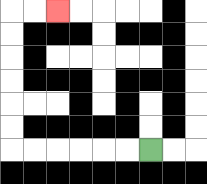{'start': '[6, 6]', 'end': '[2, 0]', 'path_directions': 'L,L,L,L,L,L,U,U,U,U,U,U,R,R', 'path_coordinates': '[[6, 6], [5, 6], [4, 6], [3, 6], [2, 6], [1, 6], [0, 6], [0, 5], [0, 4], [0, 3], [0, 2], [0, 1], [0, 0], [1, 0], [2, 0]]'}